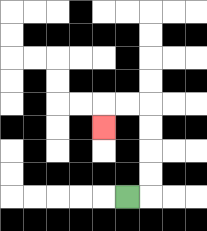{'start': '[5, 8]', 'end': '[4, 5]', 'path_directions': 'R,U,U,U,U,L,L,D', 'path_coordinates': '[[5, 8], [6, 8], [6, 7], [6, 6], [6, 5], [6, 4], [5, 4], [4, 4], [4, 5]]'}